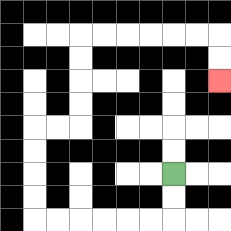{'start': '[7, 7]', 'end': '[9, 3]', 'path_directions': 'D,D,L,L,L,L,L,L,U,U,U,U,R,R,U,U,U,U,R,R,R,R,R,R,D,D', 'path_coordinates': '[[7, 7], [7, 8], [7, 9], [6, 9], [5, 9], [4, 9], [3, 9], [2, 9], [1, 9], [1, 8], [1, 7], [1, 6], [1, 5], [2, 5], [3, 5], [3, 4], [3, 3], [3, 2], [3, 1], [4, 1], [5, 1], [6, 1], [7, 1], [8, 1], [9, 1], [9, 2], [9, 3]]'}